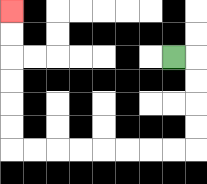{'start': '[7, 2]', 'end': '[0, 0]', 'path_directions': 'R,D,D,D,D,L,L,L,L,L,L,L,L,U,U,U,U,U,U', 'path_coordinates': '[[7, 2], [8, 2], [8, 3], [8, 4], [8, 5], [8, 6], [7, 6], [6, 6], [5, 6], [4, 6], [3, 6], [2, 6], [1, 6], [0, 6], [0, 5], [0, 4], [0, 3], [0, 2], [0, 1], [0, 0]]'}